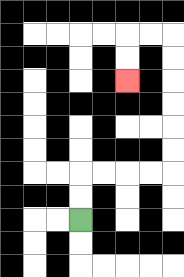{'start': '[3, 9]', 'end': '[5, 3]', 'path_directions': 'U,U,R,R,R,R,U,U,U,U,U,U,L,L,D,D', 'path_coordinates': '[[3, 9], [3, 8], [3, 7], [4, 7], [5, 7], [6, 7], [7, 7], [7, 6], [7, 5], [7, 4], [7, 3], [7, 2], [7, 1], [6, 1], [5, 1], [5, 2], [5, 3]]'}